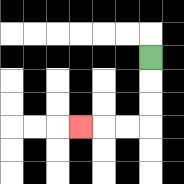{'start': '[6, 2]', 'end': '[3, 5]', 'path_directions': 'D,D,D,L,L,L', 'path_coordinates': '[[6, 2], [6, 3], [6, 4], [6, 5], [5, 5], [4, 5], [3, 5]]'}